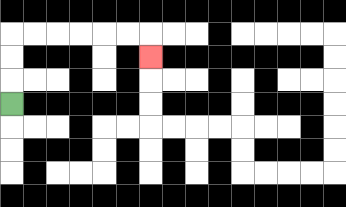{'start': '[0, 4]', 'end': '[6, 2]', 'path_directions': 'U,U,U,R,R,R,R,R,R,D', 'path_coordinates': '[[0, 4], [0, 3], [0, 2], [0, 1], [1, 1], [2, 1], [3, 1], [4, 1], [5, 1], [6, 1], [6, 2]]'}